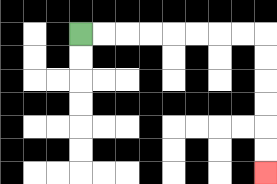{'start': '[3, 1]', 'end': '[11, 7]', 'path_directions': 'R,R,R,R,R,R,R,R,D,D,D,D,D,D', 'path_coordinates': '[[3, 1], [4, 1], [5, 1], [6, 1], [7, 1], [8, 1], [9, 1], [10, 1], [11, 1], [11, 2], [11, 3], [11, 4], [11, 5], [11, 6], [11, 7]]'}